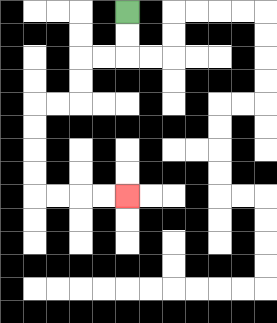{'start': '[5, 0]', 'end': '[5, 8]', 'path_directions': 'D,D,L,L,D,D,L,L,D,D,D,D,R,R,R,R', 'path_coordinates': '[[5, 0], [5, 1], [5, 2], [4, 2], [3, 2], [3, 3], [3, 4], [2, 4], [1, 4], [1, 5], [1, 6], [1, 7], [1, 8], [2, 8], [3, 8], [4, 8], [5, 8]]'}